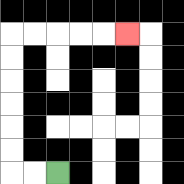{'start': '[2, 7]', 'end': '[5, 1]', 'path_directions': 'L,L,U,U,U,U,U,U,R,R,R,R,R', 'path_coordinates': '[[2, 7], [1, 7], [0, 7], [0, 6], [0, 5], [0, 4], [0, 3], [0, 2], [0, 1], [1, 1], [2, 1], [3, 1], [4, 1], [5, 1]]'}